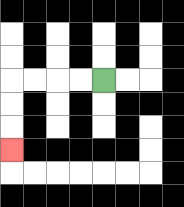{'start': '[4, 3]', 'end': '[0, 6]', 'path_directions': 'L,L,L,L,D,D,D', 'path_coordinates': '[[4, 3], [3, 3], [2, 3], [1, 3], [0, 3], [0, 4], [0, 5], [0, 6]]'}